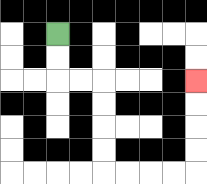{'start': '[2, 1]', 'end': '[8, 3]', 'path_directions': 'D,D,R,R,D,D,D,D,R,R,R,R,U,U,U,U', 'path_coordinates': '[[2, 1], [2, 2], [2, 3], [3, 3], [4, 3], [4, 4], [4, 5], [4, 6], [4, 7], [5, 7], [6, 7], [7, 7], [8, 7], [8, 6], [8, 5], [8, 4], [8, 3]]'}